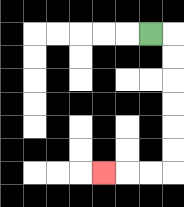{'start': '[6, 1]', 'end': '[4, 7]', 'path_directions': 'R,D,D,D,D,D,D,L,L,L', 'path_coordinates': '[[6, 1], [7, 1], [7, 2], [7, 3], [7, 4], [7, 5], [7, 6], [7, 7], [6, 7], [5, 7], [4, 7]]'}